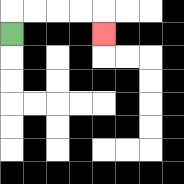{'start': '[0, 1]', 'end': '[4, 1]', 'path_directions': 'U,R,R,R,R,D', 'path_coordinates': '[[0, 1], [0, 0], [1, 0], [2, 0], [3, 0], [4, 0], [4, 1]]'}